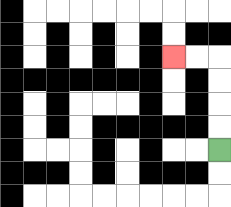{'start': '[9, 6]', 'end': '[7, 2]', 'path_directions': 'U,U,U,U,L,L', 'path_coordinates': '[[9, 6], [9, 5], [9, 4], [9, 3], [9, 2], [8, 2], [7, 2]]'}